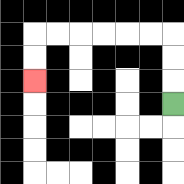{'start': '[7, 4]', 'end': '[1, 3]', 'path_directions': 'U,U,U,L,L,L,L,L,L,D,D', 'path_coordinates': '[[7, 4], [7, 3], [7, 2], [7, 1], [6, 1], [5, 1], [4, 1], [3, 1], [2, 1], [1, 1], [1, 2], [1, 3]]'}